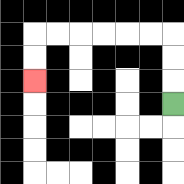{'start': '[7, 4]', 'end': '[1, 3]', 'path_directions': 'U,U,U,L,L,L,L,L,L,D,D', 'path_coordinates': '[[7, 4], [7, 3], [7, 2], [7, 1], [6, 1], [5, 1], [4, 1], [3, 1], [2, 1], [1, 1], [1, 2], [1, 3]]'}